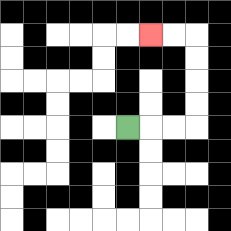{'start': '[5, 5]', 'end': '[6, 1]', 'path_directions': 'R,R,R,U,U,U,U,L,L', 'path_coordinates': '[[5, 5], [6, 5], [7, 5], [8, 5], [8, 4], [8, 3], [8, 2], [8, 1], [7, 1], [6, 1]]'}